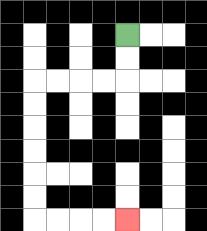{'start': '[5, 1]', 'end': '[5, 9]', 'path_directions': 'D,D,L,L,L,L,D,D,D,D,D,D,R,R,R,R', 'path_coordinates': '[[5, 1], [5, 2], [5, 3], [4, 3], [3, 3], [2, 3], [1, 3], [1, 4], [1, 5], [1, 6], [1, 7], [1, 8], [1, 9], [2, 9], [3, 9], [4, 9], [5, 9]]'}